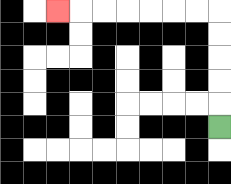{'start': '[9, 5]', 'end': '[2, 0]', 'path_directions': 'U,U,U,U,U,L,L,L,L,L,L,L', 'path_coordinates': '[[9, 5], [9, 4], [9, 3], [9, 2], [9, 1], [9, 0], [8, 0], [7, 0], [6, 0], [5, 0], [4, 0], [3, 0], [2, 0]]'}